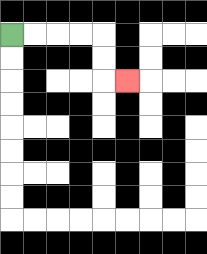{'start': '[0, 1]', 'end': '[5, 3]', 'path_directions': 'R,R,R,R,D,D,R', 'path_coordinates': '[[0, 1], [1, 1], [2, 1], [3, 1], [4, 1], [4, 2], [4, 3], [5, 3]]'}